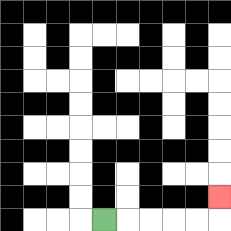{'start': '[4, 9]', 'end': '[9, 8]', 'path_directions': 'R,R,R,R,R,U', 'path_coordinates': '[[4, 9], [5, 9], [6, 9], [7, 9], [8, 9], [9, 9], [9, 8]]'}